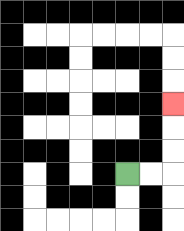{'start': '[5, 7]', 'end': '[7, 4]', 'path_directions': 'R,R,U,U,U', 'path_coordinates': '[[5, 7], [6, 7], [7, 7], [7, 6], [7, 5], [7, 4]]'}